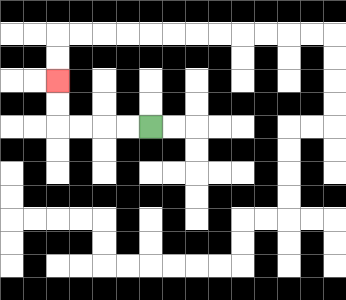{'start': '[6, 5]', 'end': '[2, 3]', 'path_directions': 'L,L,L,L,U,U', 'path_coordinates': '[[6, 5], [5, 5], [4, 5], [3, 5], [2, 5], [2, 4], [2, 3]]'}